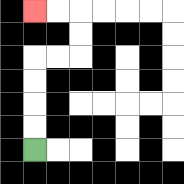{'start': '[1, 6]', 'end': '[1, 0]', 'path_directions': 'U,U,U,U,R,R,U,U,L,L', 'path_coordinates': '[[1, 6], [1, 5], [1, 4], [1, 3], [1, 2], [2, 2], [3, 2], [3, 1], [3, 0], [2, 0], [1, 0]]'}